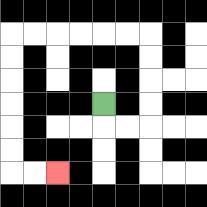{'start': '[4, 4]', 'end': '[2, 7]', 'path_directions': 'D,R,R,U,U,U,U,L,L,L,L,L,L,D,D,D,D,D,D,R,R', 'path_coordinates': '[[4, 4], [4, 5], [5, 5], [6, 5], [6, 4], [6, 3], [6, 2], [6, 1], [5, 1], [4, 1], [3, 1], [2, 1], [1, 1], [0, 1], [0, 2], [0, 3], [0, 4], [0, 5], [0, 6], [0, 7], [1, 7], [2, 7]]'}